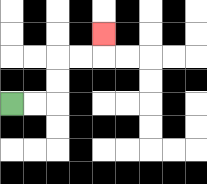{'start': '[0, 4]', 'end': '[4, 1]', 'path_directions': 'R,R,U,U,R,R,U', 'path_coordinates': '[[0, 4], [1, 4], [2, 4], [2, 3], [2, 2], [3, 2], [4, 2], [4, 1]]'}